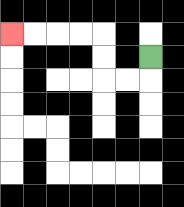{'start': '[6, 2]', 'end': '[0, 1]', 'path_directions': 'D,L,L,U,U,L,L,L,L', 'path_coordinates': '[[6, 2], [6, 3], [5, 3], [4, 3], [4, 2], [4, 1], [3, 1], [2, 1], [1, 1], [0, 1]]'}